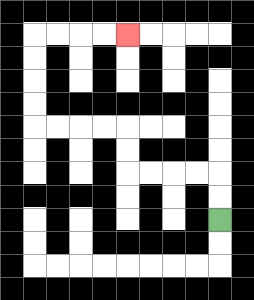{'start': '[9, 9]', 'end': '[5, 1]', 'path_directions': 'U,U,L,L,L,L,U,U,L,L,L,L,U,U,U,U,R,R,R,R', 'path_coordinates': '[[9, 9], [9, 8], [9, 7], [8, 7], [7, 7], [6, 7], [5, 7], [5, 6], [5, 5], [4, 5], [3, 5], [2, 5], [1, 5], [1, 4], [1, 3], [1, 2], [1, 1], [2, 1], [3, 1], [4, 1], [5, 1]]'}